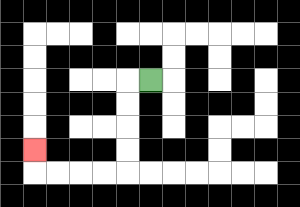{'start': '[6, 3]', 'end': '[1, 6]', 'path_directions': 'L,D,D,D,D,L,L,L,L,U', 'path_coordinates': '[[6, 3], [5, 3], [5, 4], [5, 5], [5, 6], [5, 7], [4, 7], [3, 7], [2, 7], [1, 7], [1, 6]]'}